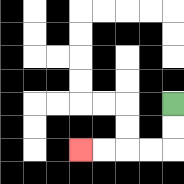{'start': '[7, 4]', 'end': '[3, 6]', 'path_directions': 'D,D,L,L,L,L', 'path_coordinates': '[[7, 4], [7, 5], [7, 6], [6, 6], [5, 6], [4, 6], [3, 6]]'}